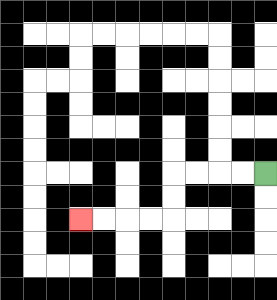{'start': '[11, 7]', 'end': '[3, 9]', 'path_directions': 'L,L,L,L,D,D,L,L,L,L', 'path_coordinates': '[[11, 7], [10, 7], [9, 7], [8, 7], [7, 7], [7, 8], [7, 9], [6, 9], [5, 9], [4, 9], [3, 9]]'}